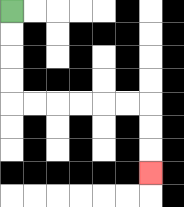{'start': '[0, 0]', 'end': '[6, 7]', 'path_directions': 'D,D,D,D,R,R,R,R,R,R,D,D,D', 'path_coordinates': '[[0, 0], [0, 1], [0, 2], [0, 3], [0, 4], [1, 4], [2, 4], [3, 4], [4, 4], [5, 4], [6, 4], [6, 5], [6, 6], [6, 7]]'}